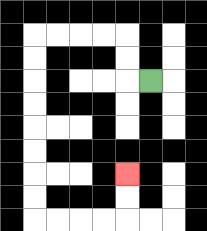{'start': '[6, 3]', 'end': '[5, 7]', 'path_directions': 'L,U,U,L,L,L,L,D,D,D,D,D,D,D,D,R,R,R,R,U,U', 'path_coordinates': '[[6, 3], [5, 3], [5, 2], [5, 1], [4, 1], [3, 1], [2, 1], [1, 1], [1, 2], [1, 3], [1, 4], [1, 5], [1, 6], [1, 7], [1, 8], [1, 9], [2, 9], [3, 9], [4, 9], [5, 9], [5, 8], [5, 7]]'}